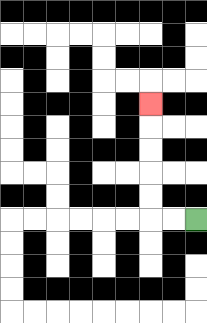{'start': '[8, 9]', 'end': '[6, 4]', 'path_directions': 'L,L,U,U,U,U,U', 'path_coordinates': '[[8, 9], [7, 9], [6, 9], [6, 8], [6, 7], [6, 6], [6, 5], [6, 4]]'}